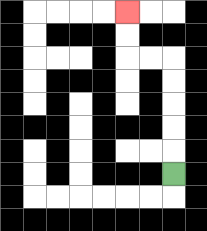{'start': '[7, 7]', 'end': '[5, 0]', 'path_directions': 'U,U,U,U,U,L,L,U,U', 'path_coordinates': '[[7, 7], [7, 6], [7, 5], [7, 4], [7, 3], [7, 2], [6, 2], [5, 2], [5, 1], [5, 0]]'}